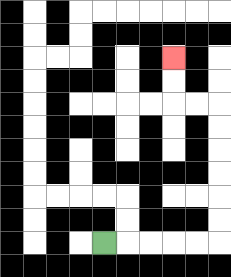{'start': '[4, 10]', 'end': '[7, 2]', 'path_directions': 'R,R,R,R,R,U,U,U,U,U,U,L,L,U,U', 'path_coordinates': '[[4, 10], [5, 10], [6, 10], [7, 10], [8, 10], [9, 10], [9, 9], [9, 8], [9, 7], [9, 6], [9, 5], [9, 4], [8, 4], [7, 4], [7, 3], [7, 2]]'}